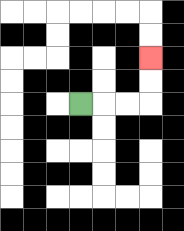{'start': '[3, 4]', 'end': '[6, 2]', 'path_directions': 'R,R,R,U,U', 'path_coordinates': '[[3, 4], [4, 4], [5, 4], [6, 4], [6, 3], [6, 2]]'}